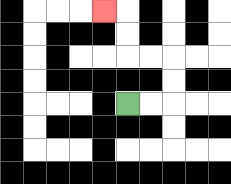{'start': '[5, 4]', 'end': '[4, 0]', 'path_directions': 'R,R,U,U,L,L,U,U,L', 'path_coordinates': '[[5, 4], [6, 4], [7, 4], [7, 3], [7, 2], [6, 2], [5, 2], [5, 1], [5, 0], [4, 0]]'}